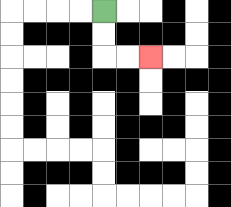{'start': '[4, 0]', 'end': '[6, 2]', 'path_directions': 'D,D,R,R', 'path_coordinates': '[[4, 0], [4, 1], [4, 2], [5, 2], [6, 2]]'}